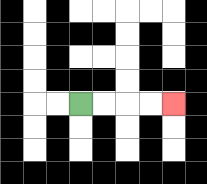{'start': '[3, 4]', 'end': '[7, 4]', 'path_directions': 'R,R,R,R', 'path_coordinates': '[[3, 4], [4, 4], [5, 4], [6, 4], [7, 4]]'}